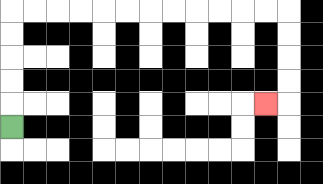{'start': '[0, 5]', 'end': '[11, 4]', 'path_directions': 'U,U,U,U,U,R,R,R,R,R,R,R,R,R,R,R,R,D,D,D,D,L', 'path_coordinates': '[[0, 5], [0, 4], [0, 3], [0, 2], [0, 1], [0, 0], [1, 0], [2, 0], [3, 0], [4, 0], [5, 0], [6, 0], [7, 0], [8, 0], [9, 0], [10, 0], [11, 0], [12, 0], [12, 1], [12, 2], [12, 3], [12, 4], [11, 4]]'}